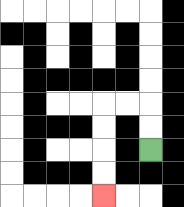{'start': '[6, 6]', 'end': '[4, 8]', 'path_directions': 'U,U,L,L,D,D,D,D', 'path_coordinates': '[[6, 6], [6, 5], [6, 4], [5, 4], [4, 4], [4, 5], [4, 6], [4, 7], [4, 8]]'}